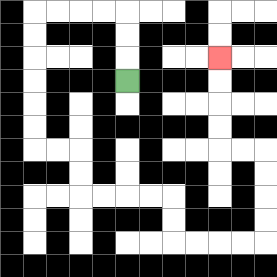{'start': '[5, 3]', 'end': '[9, 2]', 'path_directions': 'U,U,U,L,L,L,L,D,D,D,D,D,D,R,R,D,D,R,R,R,R,D,D,R,R,R,R,U,U,U,U,L,L,U,U,U,U', 'path_coordinates': '[[5, 3], [5, 2], [5, 1], [5, 0], [4, 0], [3, 0], [2, 0], [1, 0], [1, 1], [1, 2], [1, 3], [1, 4], [1, 5], [1, 6], [2, 6], [3, 6], [3, 7], [3, 8], [4, 8], [5, 8], [6, 8], [7, 8], [7, 9], [7, 10], [8, 10], [9, 10], [10, 10], [11, 10], [11, 9], [11, 8], [11, 7], [11, 6], [10, 6], [9, 6], [9, 5], [9, 4], [9, 3], [9, 2]]'}